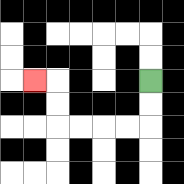{'start': '[6, 3]', 'end': '[1, 3]', 'path_directions': 'D,D,L,L,L,L,U,U,L', 'path_coordinates': '[[6, 3], [6, 4], [6, 5], [5, 5], [4, 5], [3, 5], [2, 5], [2, 4], [2, 3], [1, 3]]'}